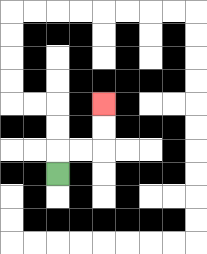{'start': '[2, 7]', 'end': '[4, 4]', 'path_directions': 'U,R,R,U,U', 'path_coordinates': '[[2, 7], [2, 6], [3, 6], [4, 6], [4, 5], [4, 4]]'}